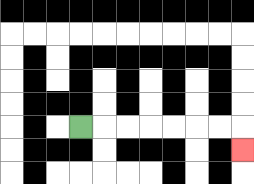{'start': '[3, 5]', 'end': '[10, 6]', 'path_directions': 'R,R,R,R,R,R,R,D', 'path_coordinates': '[[3, 5], [4, 5], [5, 5], [6, 5], [7, 5], [8, 5], [9, 5], [10, 5], [10, 6]]'}